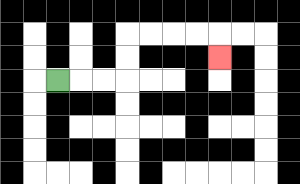{'start': '[2, 3]', 'end': '[9, 2]', 'path_directions': 'R,R,R,U,U,R,R,R,R,D', 'path_coordinates': '[[2, 3], [3, 3], [4, 3], [5, 3], [5, 2], [5, 1], [6, 1], [7, 1], [8, 1], [9, 1], [9, 2]]'}